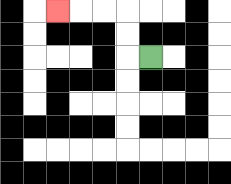{'start': '[6, 2]', 'end': '[2, 0]', 'path_directions': 'L,U,U,L,L,L', 'path_coordinates': '[[6, 2], [5, 2], [5, 1], [5, 0], [4, 0], [3, 0], [2, 0]]'}